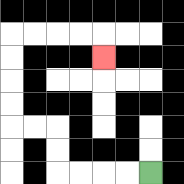{'start': '[6, 7]', 'end': '[4, 2]', 'path_directions': 'L,L,L,L,U,U,L,L,U,U,U,U,R,R,R,R,D', 'path_coordinates': '[[6, 7], [5, 7], [4, 7], [3, 7], [2, 7], [2, 6], [2, 5], [1, 5], [0, 5], [0, 4], [0, 3], [0, 2], [0, 1], [1, 1], [2, 1], [3, 1], [4, 1], [4, 2]]'}